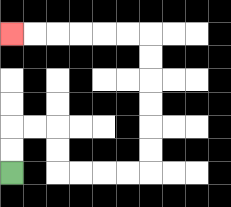{'start': '[0, 7]', 'end': '[0, 1]', 'path_directions': 'U,U,R,R,D,D,R,R,R,R,U,U,U,U,U,U,L,L,L,L,L,L', 'path_coordinates': '[[0, 7], [0, 6], [0, 5], [1, 5], [2, 5], [2, 6], [2, 7], [3, 7], [4, 7], [5, 7], [6, 7], [6, 6], [6, 5], [6, 4], [6, 3], [6, 2], [6, 1], [5, 1], [4, 1], [3, 1], [2, 1], [1, 1], [0, 1]]'}